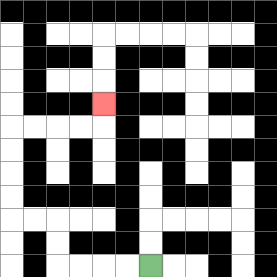{'start': '[6, 11]', 'end': '[4, 4]', 'path_directions': 'L,L,L,L,U,U,L,L,U,U,U,U,R,R,R,R,U', 'path_coordinates': '[[6, 11], [5, 11], [4, 11], [3, 11], [2, 11], [2, 10], [2, 9], [1, 9], [0, 9], [0, 8], [0, 7], [0, 6], [0, 5], [1, 5], [2, 5], [3, 5], [4, 5], [4, 4]]'}